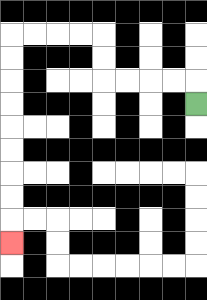{'start': '[8, 4]', 'end': '[0, 10]', 'path_directions': 'U,L,L,L,L,U,U,L,L,L,L,D,D,D,D,D,D,D,D,D', 'path_coordinates': '[[8, 4], [8, 3], [7, 3], [6, 3], [5, 3], [4, 3], [4, 2], [4, 1], [3, 1], [2, 1], [1, 1], [0, 1], [0, 2], [0, 3], [0, 4], [0, 5], [0, 6], [0, 7], [0, 8], [0, 9], [0, 10]]'}